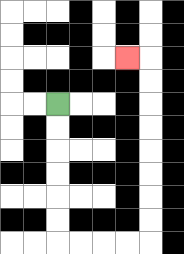{'start': '[2, 4]', 'end': '[5, 2]', 'path_directions': 'D,D,D,D,D,D,R,R,R,R,U,U,U,U,U,U,U,U,L', 'path_coordinates': '[[2, 4], [2, 5], [2, 6], [2, 7], [2, 8], [2, 9], [2, 10], [3, 10], [4, 10], [5, 10], [6, 10], [6, 9], [6, 8], [6, 7], [6, 6], [6, 5], [6, 4], [6, 3], [6, 2], [5, 2]]'}